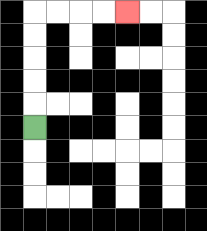{'start': '[1, 5]', 'end': '[5, 0]', 'path_directions': 'U,U,U,U,U,R,R,R,R', 'path_coordinates': '[[1, 5], [1, 4], [1, 3], [1, 2], [1, 1], [1, 0], [2, 0], [3, 0], [4, 0], [5, 0]]'}